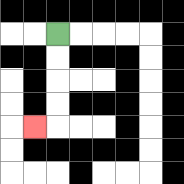{'start': '[2, 1]', 'end': '[1, 5]', 'path_directions': 'D,D,D,D,L', 'path_coordinates': '[[2, 1], [2, 2], [2, 3], [2, 4], [2, 5], [1, 5]]'}